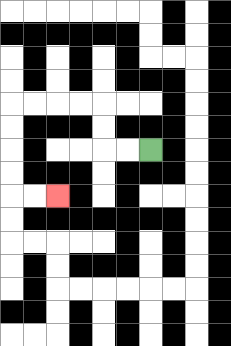{'start': '[6, 6]', 'end': '[2, 8]', 'path_directions': 'L,L,U,U,L,L,L,L,D,D,D,D,R,R', 'path_coordinates': '[[6, 6], [5, 6], [4, 6], [4, 5], [4, 4], [3, 4], [2, 4], [1, 4], [0, 4], [0, 5], [0, 6], [0, 7], [0, 8], [1, 8], [2, 8]]'}